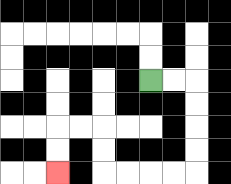{'start': '[6, 3]', 'end': '[2, 7]', 'path_directions': 'R,R,D,D,D,D,L,L,L,L,U,U,L,L,D,D', 'path_coordinates': '[[6, 3], [7, 3], [8, 3], [8, 4], [8, 5], [8, 6], [8, 7], [7, 7], [6, 7], [5, 7], [4, 7], [4, 6], [4, 5], [3, 5], [2, 5], [2, 6], [2, 7]]'}